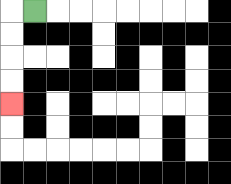{'start': '[1, 0]', 'end': '[0, 4]', 'path_directions': 'L,D,D,D,D', 'path_coordinates': '[[1, 0], [0, 0], [0, 1], [0, 2], [0, 3], [0, 4]]'}